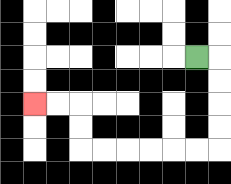{'start': '[8, 2]', 'end': '[1, 4]', 'path_directions': 'R,D,D,D,D,L,L,L,L,L,L,U,U,L,L', 'path_coordinates': '[[8, 2], [9, 2], [9, 3], [9, 4], [9, 5], [9, 6], [8, 6], [7, 6], [6, 6], [5, 6], [4, 6], [3, 6], [3, 5], [3, 4], [2, 4], [1, 4]]'}